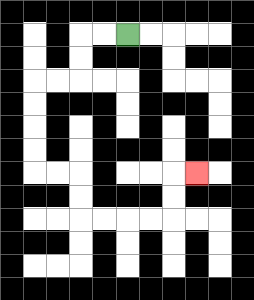{'start': '[5, 1]', 'end': '[8, 7]', 'path_directions': 'L,L,D,D,L,L,D,D,D,D,R,R,D,D,R,R,R,R,U,U,R', 'path_coordinates': '[[5, 1], [4, 1], [3, 1], [3, 2], [3, 3], [2, 3], [1, 3], [1, 4], [1, 5], [1, 6], [1, 7], [2, 7], [3, 7], [3, 8], [3, 9], [4, 9], [5, 9], [6, 9], [7, 9], [7, 8], [7, 7], [8, 7]]'}